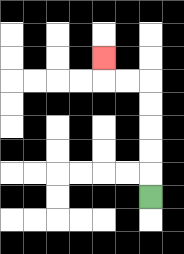{'start': '[6, 8]', 'end': '[4, 2]', 'path_directions': 'U,U,U,U,U,L,L,U', 'path_coordinates': '[[6, 8], [6, 7], [6, 6], [6, 5], [6, 4], [6, 3], [5, 3], [4, 3], [4, 2]]'}